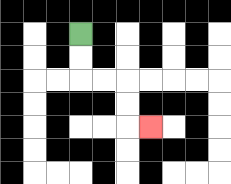{'start': '[3, 1]', 'end': '[6, 5]', 'path_directions': 'D,D,R,R,D,D,R', 'path_coordinates': '[[3, 1], [3, 2], [3, 3], [4, 3], [5, 3], [5, 4], [5, 5], [6, 5]]'}